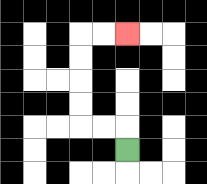{'start': '[5, 6]', 'end': '[5, 1]', 'path_directions': 'U,L,L,U,U,U,U,R,R', 'path_coordinates': '[[5, 6], [5, 5], [4, 5], [3, 5], [3, 4], [3, 3], [3, 2], [3, 1], [4, 1], [5, 1]]'}